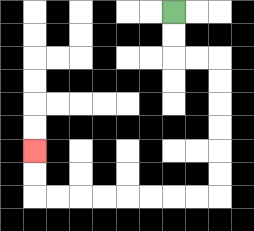{'start': '[7, 0]', 'end': '[1, 6]', 'path_directions': 'D,D,R,R,D,D,D,D,D,D,L,L,L,L,L,L,L,L,U,U', 'path_coordinates': '[[7, 0], [7, 1], [7, 2], [8, 2], [9, 2], [9, 3], [9, 4], [9, 5], [9, 6], [9, 7], [9, 8], [8, 8], [7, 8], [6, 8], [5, 8], [4, 8], [3, 8], [2, 8], [1, 8], [1, 7], [1, 6]]'}